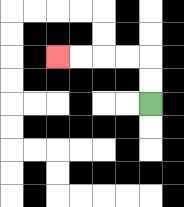{'start': '[6, 4]', 'end': '[2, 2]', 'path_directions': 'U,U,L,L,L,L', 'path_coordinates': '[[6, 4], [6, 3], [6, 2], [5, 2], [4, 2], [3, 2], [2, 2]]'}